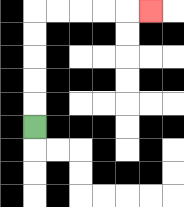{'start': '[1, 5]', 'end': '[6, 0]', 'path_directions': 'U,U,U,U,U,R,R,R,R,R', 'path_coordinates': '[[1, 5], [1, 4], [1, 3], [1, 2], [1, 1], [1, 0], [2, 0], [3, 0], [4, 0], [5, 0], [6, 0]]'}